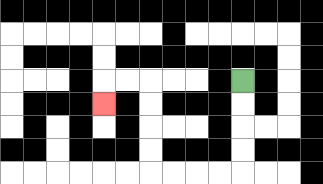{'start': '[10, 3]', 'end': '[4, 4]', 'path_directions': 'D,D,D,D,L,L,L,L,U,U,U,U,L,L,D', 'path_coordinates': '[[10, 3], [10, 4], [10, 5], [10, 6], [10, 7], [9, 7], [8, 7], [7, 7], [6, 7], [6, 6], [6, 5], [6, 4], [6, 3], [5, 3], [4, 3], [4, 4]]'}